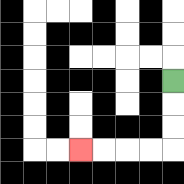{'start': '[7, 3]', 'end': '[3, 6]', 'path_directions': 'D,D,D,L,L,L,L', 'path_coordinates': '[[7, 3], [7, 4], [7, 5], [7, 6], [6, 6], [5, 6], [4, 6], [3, 6]]'}